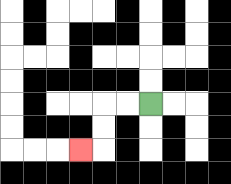{'start': '[6, 4]', 'end': '[3, 6]', 'path_directions': 'L,L,D,D,L', 'path_coordinates': '[[6, 4], [5, 4], [4, 4], [4, 5], [4, 6], [3, 6]]'}